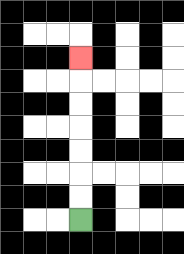{'start': '[3, 9]', 'end': '[3, 2]', 'path_directions': 'U,U,U,U,U,U,U', 'path_coordinates': '[[3, 9], [3, 8], [3, 7], [3, 6], [3, 5], [3, 4], [3, 3], [3, 2]]'}